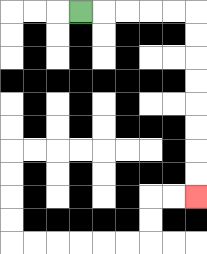{'start': '[3, 0]', 'end': '[8, 8]', 'path_directions': 'R,R,R,R,R,D,D,D,D,D,D,D,D', 'path_coordinates': '[[3, 0], [4, 0], [5, 0], [6, 0], [7, 0], [8, 0], [8, 1], [8, 2], [8, 3], [8, 4], [8, 5], [8, 6], [8, 7], [8, 8]]'}